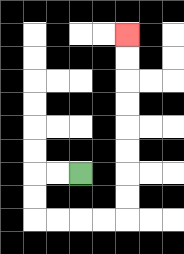{'start': '[3, 7]', 'end': '[5, 1]', 'path_directions': 'L,L,D,D,R,R,R,R,U,U,U,U,U,U,U,U', 'path_coordinates': '[[3, 7], [2, 7], [1, 7], [1, 8], [1, 9], [2, 9], [3, 9], [4, 9], [5, 9], [5, 8], [5, 7], [5, 6], [5, 5], [5, 4], [5, 3], [5, 2], [5, 1]]'}